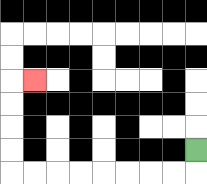{'start': '[8, 6]', 'end': '[1, 3]', 'path_directions': 'D,L,L,L,L,L,L,L,L,U,U,U,U,R', 'path_coordinates': '[[8, 6], [8, 7], [7, 7], [6, 7], [5, 7], [4, 7], [3, 7], [2, 7], [1, 7], [0, 7], [0, 6], [0, 5], [0, 4], [0, 3], [1, 3]]'}